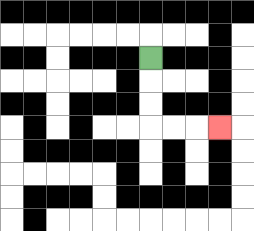{'start': '[6, 2]', 'end': '[9, 5]', 'path_directions': 'D,D,D,R,R,R', 'path_coordinates': '[[6, 2], [6, 3], [6, 4], [6, 5], [7, 5], [8, 5], [9, 5]]'}